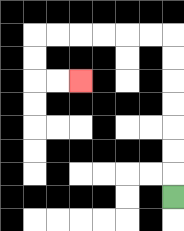{'start': '[7, 8]', 'end': '[3, 3]', 'path_directions': 'U,U,U,U,U,U,U,L,L,L,L,L,L,D,D,R,R', 'path_coordinates': '[[7, 8], [7, 7], [7, 6], [7, 5], [7, 4], [7, 3], [7, 2], [7, 1], [6, 1], [5, 1], [4, 1], [3, 1], [2, 1], [1, 1], [1, 2], [1, 3], [2, 3], [3, 3]]'}